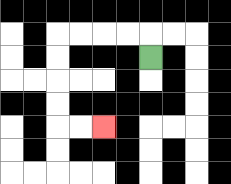{'start': '[6, 2]', 'end': '[4, 5]', 'path_directions': 'U,L,L,L,L,D,D,D,D,R,R', 'path_coordinates': '[[6, 2], [6, 1], [5, 1], [4, 1], [3, 1], [2, 1], [2, 2], [2, 3], [2, 4], [2, 5], [3, 5], [4, 5]]'}